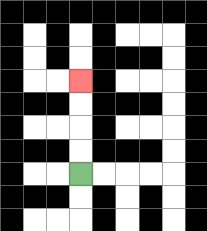{'start': '[3, 7]', 'end': '[3, 3]', 'path_directions': 'U,U,U,U', 'path_coordinates': '[[3, 7], [3, 6], [3, 5], [3, 4], [3, 3]]'}